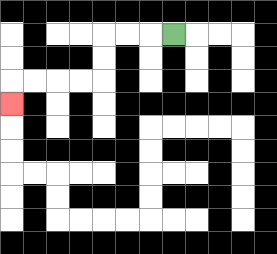{'start': '[7, 1]', 'end': '[0, 4]', 'path_directions': 'L,L,L,D,D,L,L,L,L,D', 'path_coordinates': '[[7, 1], [6, 1], [5, 1], [4, 1], [4, 2], [4, 3], [3, 3], [2, 3], [1, 3], [0, 3], [0, 4]]'}